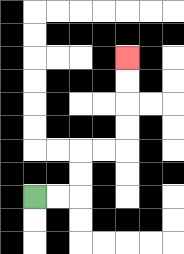{'start': '[1, 8]', 'end': '[5, 2]', 'path_directions': 'R,R,U,U,R,R,U,U,U,U', 'path_coordinates': '[[1, 8], [2, 8], [3, 8], [3, 7], [3, 6], [4, 6], [5, 6], [5, 5], [5, 4], [5, 3], [5, 2]]'}